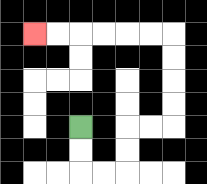{'start': '[3, 5]', 'end': '[1, 1]', 'path_directions': 'D,D,R,R,U,U,R,R,U,U,U,U,L,L,L,L,L,L', 'path_coordinates': '[[3, 5], [3, 6], [3, 7], [4, 7], [5, 7], [5, 6], [5, 5], [6, 5], [7, 5], [7, 4], [7, 3], [7, 2], [7, 1], [6, 1], [5, 1], [4, 1], [3, 1], [2, 1], [1, 1]]'}